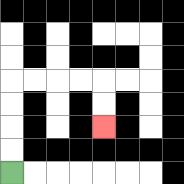{'start': '[0, 7]', 'end': '[4, 5]', 'path_directions': 'U,U,U,U,R,R,R,R,D,D', 'path_coordinates': '[[0, 7], [0, 6], [0, 5], [0, 4], [0, 3], [1, 3], [2, 3], [3, 3], [4, 3], [4, 4], [4, 5]]'}